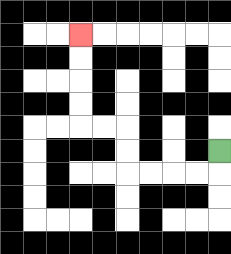{'start': '[9, 6]', 'end': '[3, 1]', 'path_directions': 'D,L,L,L,L,U,U,L,L,U,U,U,U', 'path_coordinates': '[[9, 6], [9, 7], [8, 7], [7, 7], [6, 7], [5, 7], [5, 6], [5, 5], [4, 5], [3, 5], [3, 4], [3, 3], [3, 2], [3, 1]]'}